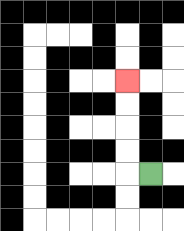{'start': '[6, 7]', 'end': '[5, 3]', 'path_directions': 'L,U,U,U,U', 'path_coordinates': '[[6, 7], [5, 7], [5, 6], [5, 5], [5, 4], [5, 3]]'}